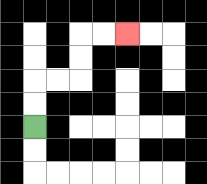{'start': '[1, 5]', 'end': '[5, 1]', 'path_directions': 'U,U,R,R,U,U,R,R', 'path_coordinates': '[[1, 5], [1, 4], [1, 3], [2, 3], [3, 3], [3, 2], [3, 1], [4, 1], [5, 1]]'}